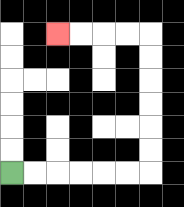{'start': '[0, 7]', 'end': '[2, 1]', 'path_directions': 'R,R,R,R,R,R,U,U,U,U,U,U,L,L,L,L', 'path_coordinates': '[[0, 7], [1, 7], [2, 7], [3, 7], [4, 7], [5, 7], [6, 7], [6, 6], [6, 5], [6, 4], [6, 3], [6, 2], [6, 1], [5, 1], [4, 1], [3, 1], [2, 1]]'}